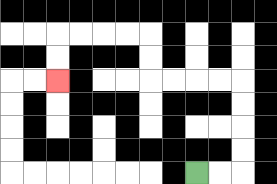{'start': '[8, 7]', 'end': '[2, 3]', 'path_directions': 'R,R,U,U,U,U,L,L,L,L,U,U,L,L,L,L,D,D', 'path_coordinates': '[[8, 7], [9, 7], [10, 7], [10, 6], [10, 5], [10, 4], [10, 3], [9, 3], [8, 3], [7, 3], [6, 3], [6, 2], [6, 1], [5, 1], [4, 1], [3, 1], [2, 1], [2, 2], [2, 3]]'}